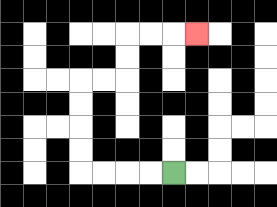{'start': '[7, 7]', 'end': '[8, 1]', 'path_directions': 'L,L,L,L,U,U,U,U,R,R,U,U,R,R,R', 'path_coordinates': '[[7, 7], [6, 7], [5, 7], [4, 7], [3, 7], [3, 6], [3, 5], [3, 4], [3, 3], [4, 3], [5, 3], [5, 2], [5, 1], [6, 1], [7, 1], [8, 1]]'}